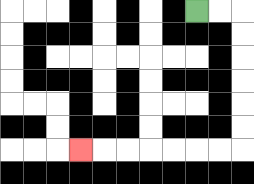{'start': '[8, 0]', 'end': '[3, 6]', 'path_directions': 'R,R,D,D,D,D,D,D,L,L,L,L,L,L,L', 'path_coordinates': '[[8, 0], [9, 0], [10, 0], [10, 1], [10, 2], [10, 3], [10, 4], [10, 5], [10, 6], [9, 6], [8, 6], [7, 6], [6, 6], [5, 6], [4, 6], [3, 6]]'}